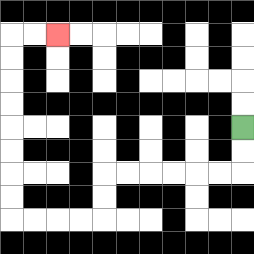{'start': '[10, 5]', 'end': '[2, 1]', 'path_directions': 'D,D,L,L,L,L,L,L,D,D,L,L,L,L,U,U,U,U,U,U,U,U,R,R', 'path_coordinates': '[[10, 5], [10, 6], [10, 7], [9, 7], [8, 7], [7, 7], [6, 7], [5, 7], [4, 7], [4, 8], [4, 9], [3, 9], [2, 9], [1, 9], [0, 9], [0, 8], [0, 7], [0, 6], [0, 5], [0, 4], [0, 3], [0, 2], [0, 1], [1, 1], [2, 1]]'}